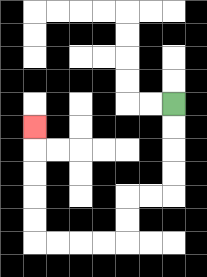{'start': '[7, 4]', 'end': '[1, 5]', 'path_directions': 'D,D,D,D,L,L,D,D,L,L,L,L,U,U,U,U,U', 'path_coordinates': '[[7, 4], [7, 5], [7, 6], [7, 7], [7, 8], [6, 8], [5, 8], [5, 9], [5, 10], [4, 10], [3, 10], [2, 10], [1, 10], [1, 9], [1, 8], [1, 7], [1, 6], [1, 5]]'}